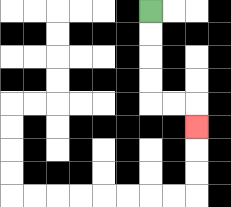{'start': '[6, 0]', 'end': '[8, 5]', 'path_directions': 'D,D,D,D,R,R,D', 'path_coordinates': '[[6, 0], [6, 1], [6, 2], [6, 3], [6, 4], [7, 4], [8, 4], [8, 5]]'}